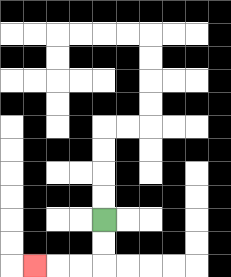{'start': '[4, 9]', 'end': '[1, 11]', 'path_directions': 'D,D,L,L,L', 'path_coordinates': '[[4, 9], [4, 10], [4, 11], [3, 11], [2, 11], [1, 11]]'}